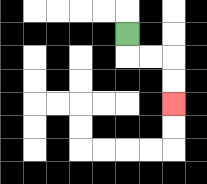{'start': '[5, 1]', 'end': '[7, 4]', 'path_directions': 'D,R,R,D,D', 'path_coordinates': '[[5, 1], [5, 2], [6, 2], [7, 2], [7, 3], [7, 4]]'}